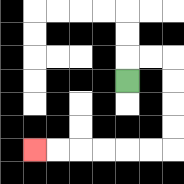{'start': '[5, 3]', 'end': '[1, 6]', 'path_directions': 'U,R,R,D,D,D,D,L,L,L,L,L,L', 'path_coordinates': '[[5, 3], [5, 2], [6, 2], [7, 2], [7, 3], [7, 4], [7, 5], [7, 6], [6, 6], [5, 6], [4, 6], [3, 6], [2, 6], [1, 6]]'}